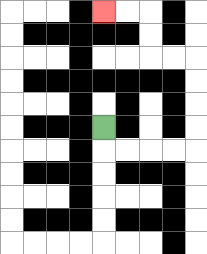{'start': '[4, 5]', 'end': '[4, 0]', 'path_directions': 'D,R,R,R,R,U,U,U,U,L,L,U,U,L,L', 'path_coordinates': '[[4, 5], [4, 6], [5, 6], [6, 6], [7, 6], [8, 6], [8, 5], [8, 4], [8, 3], [8, 2], [7, 2], [6, 2], [6, 1], [6, 0], [5, 0], [4, 0]]'}